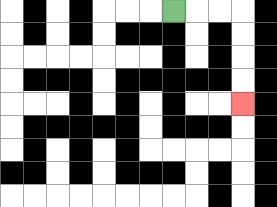{'start': '[7, 0]', 'end': '[10, 4]', 'path_directions': 'R,R,R,D,D,D,D', 'path_coordinates': '[[7, 0], [8, 0], [9, 0], [10, 0], [10, 1], [10, 2], [10, 3], [10, 4]]'}